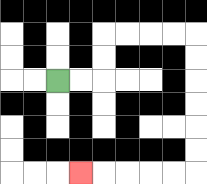{'start': '[2, 3]', 'end': '[3, 7]', 'path_directions': 'R,R,U,U,R,R,R,R,D,D,D,D,D,D,L,L,L,L,L', 'path_coordinates': '[[2, 3], [3, 3], [4, 3], [4, 2], [4, 1], [5, 1], [6, 1], [7, 1], [8, 1], [8, 2], [8, 3], [8, 4], [8, 5], [8, 6], [8, 7], [7, 7], [6, 7], [5, 7], [4, 7], [3, 7]]'}